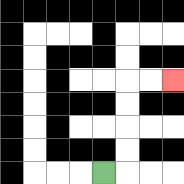{'start': '[4, 7]', 'end': '[7, 3]', 'path_directions': 'R,U,U,U,U,R,R', 'path_coordinates': '[[4, 7], [5, 7], [5, 6], [5, 5], [5, 4], [5, 3], [6, 3], [7, 3]]'}